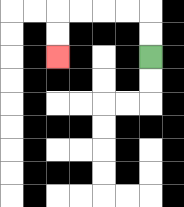{'start': '[6, 2]', 'end': '[2, 2]', 'path_directions': 'U,U,L,L,L,L,D,D', 'path_coordinates': '[[6, 2], [6, 1], [6, 0], [5, 0], [4, 0], [3, 0], [2, 0], [2, 1], [2, 2]]'}